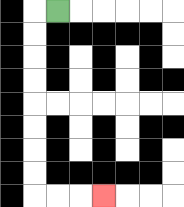{'start': '[2, 0]', 'end': '[4, 8]', 'path_directions': 'L,D,D,D,D,D,D,D,D,R,R,R', 'path_coordinates': '[[2, 0], [1, 0], [1, 1], [1, 2], [1, 3], [1, 4], [1, 5], [1, 6], [1, 7], [1, 8], [2, 8], [3, 8], [4, 8]]'}